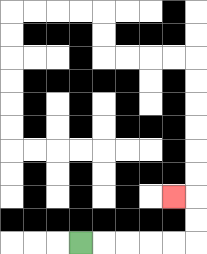{'start': '[3, 10]', 'end': '[7, 8]', 'path_directions': 'R,R,R,R,R,U,U,L', 'path_coordinates': '[[3, 10], [4, 10], [5, 10], [6, 10], [7, 10], [8, 10], [8, 9], [8, 8], [7, 8]]'}